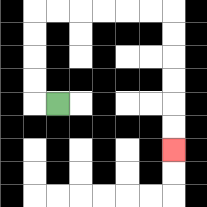{'start': '[2, 4]', 'end': '[7, 6]', 'path_directions': 'L,U,U,U,U,R,R,R,R,R,R,D,D,D,D,D,D', 'path_coordinates': '[[2, 4], [1, 4], [1, 3], [1, 2], [1, 1], [1, 0], [2, 0], [3, 0], [4, 0], [5, 0], [6, 0], [7, 0], [7, 1], [7, 2], [7, 3], [7, 4], [7, 5], [7, 6]]'}